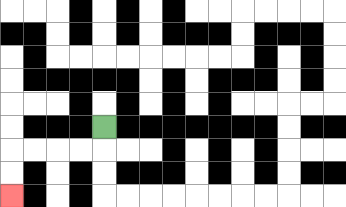{'start': '[4, 5]', 'end': '[0, 8]', 'path_directions': 'D,L,L,L,L,D,D', 'path_coordinates': '[[4, 5], [4, 6], [3, 6], [2, 6], [1, 6], [0, 6], [0, 7], [0, 8]]'}